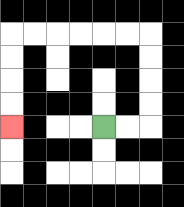{'start': '[4, 5]', 'end': '[0, 5]', 'path_directions': 'R,R,U,U,U,U,L,L,L,L,L,L,D,D,D,D', 'path_coordinates': '[[4, 5], [5, 5], [6, 5], [6, 4], [6, 3], [6, 2], [6, 1], [5, 1], [4, 1], [3, 1], [2, 1], [1, 1], [0, 1], [0, 2], [0, 3], [0, 4], [0, 5]]'}